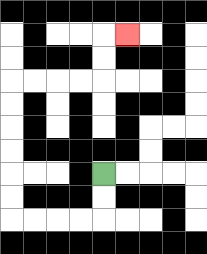{'start': '[4, 7]', 'end': '[5, 1]', 'path_directions': 'D,D,L,L,L,L,U,U,U,U,U,U,R,R,R,R,U,U,R', 'path_coordinates': '[[4, 7], [4, 8], [4, 9], [3, 9], [2, 9], [1, 9], [0, 9], [0, 8], [0, 7], [0, 6], [0, 5], [0, 4], [0, 3], [1, 3], [2, 3], [3, 3], [4, 3], [4, 2], [4, 1], [5, 1]]'}